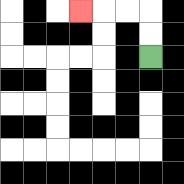{'start': '[6, 2]', 'end': '[3, 0]', 'path_directions': 'U,U,L,L,L', 'path_coordinates': '[[6, 2], [6, 1], [6, 0], [5, 0], [4, 0], [3, 0]]'}